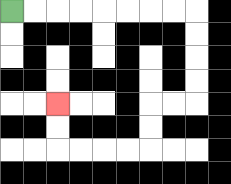{'start': '[0, 0]', 'end': '[2, 4]', 'path_directions': 'R,R,R,R,R,R,R,R,D,D,D,D,L,L,D,D,L,L,L,L,U,U', 'path_coordinates': '[[0, 0], [1, 0], [2, 0], [3, 0], [4, 0], [5, 0], [6, 0], [7, 0], [8, 0], [8, 1], [8, 2], [8, 3], [8, 4], [7, 4], [6, 4], [6, 5], [6, 6], [5, 6], [4, 6], [3, 6], [2, 6], [2, 5], [2, 4]]'}